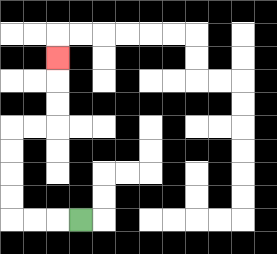{'start': '[3, 9]', 'end': '[2, 2]', 'path_directions': 'L,L,L,U,U,U,U,R,R,U,U,U', 'path_coordinates': '[[3, 9], [2, 9], [1, 9], [0, 9], [0, 8], [0, 7], [0, 6], [0, 5], [1, 5], [2, 5], [2, 4], [2, 3], [2, 2]]'}